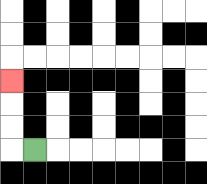{'start': '[1, 6]', 'end': '[0, 3]', 'path_directions': 'L,U,U,U', 'path_coordinates': '[[1, 6], [0, 6], [0, 5], [0, 4], [0, 3]]'}